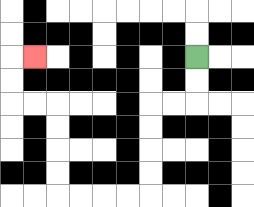{'start': '[8, 2]', 'end': '[1, 2]', 'path_directions': 'D,D,L,L,D,D,D,D,L,L,L,L,U,U,U,U,L,L,U,U,R', 'path_coordinates': '[[8, 2], [8, 3], [8, 4], [7, 4], [6, 4], [6, 5], [6, 6], [6, 7], [6, 8], [5, 8], [4, 8], [3, 8], [2, 8], [2, 7], [2, 6], [2, 5], [2, 4], [1, 4], [0, 4], [0, 3], [0, 2], [1, 2]]'}